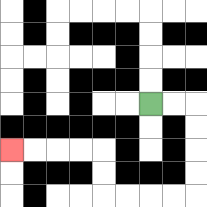{'start': '[6, 4]', 'end': '[0, 6]', 'path_directions': 'R,R,D,D,D,D,L,L,L,L,U,U,L,L,L,L', 'path_coordinates': '[[6, 4], [7, 4], [8, 4], [8, 5], [8, 6], [8, 7], [8, 8], [7, 8], [6, 8], [5, 8], [4, 8], [4, 7], [4, 6], [3, 6], [2, 6], [1, 6], [0, 6]]'}